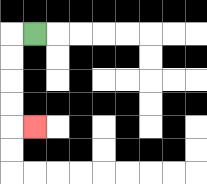{'start': '[1, 1]', 'end': '[1, 5]', 'path_directions': 'L,D,D,D,D,R', 'path_coordinates': '[[1, 1], [0, 1], [0, 2], [0, 3], [0, 4], [0, 5], [1, 5]]'}